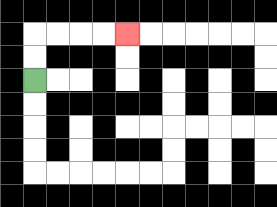{'start': '[1, 3]', 'end': '[5, 1]', 'path_directions': 'U,U,R,R,R,R', 'path_coordinates': '[[1, 3], [1, 2], [1, 1], [2, 1], [3, 1], [4, 1], [5, 1]]'}